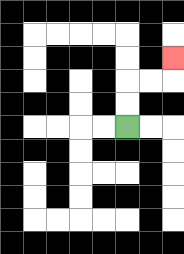{'start': '[5, 5]', 'end': '[7, 2]', 'path_directions': 'U,U,R,R,U', 'path_coordinates': '[[5, 5], [5, 4], [5, 3], [6, 3], [7, 3], [7, 2]]'}